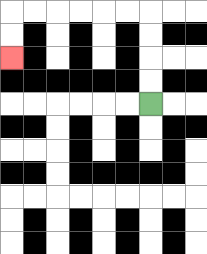{'start': '[6, 4]', 'end': '[0, 2]', 'path_directions': 'U,U,U,U,L,L,L,L,L,L,D,D', 'path_coordinates': '[[6, 4], [6, 3], [6, 2], [6, 1], [6, 0], [5, 0], [4, 0], [3, 0], [2, 0], [1, 0], [0, 0], [0, 1], [0, 2]]'}